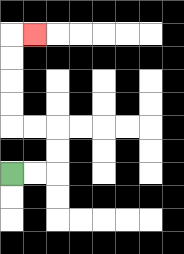{'start': '[0, 7]', 'end': '[1, 1]', 'path_directions': 'R,R,U,U,L,L,U,U,U,U,R', 'path_coordinates': '[[0, 7], [1, 7], [2, 7], [2, 6], [2, 5], [1, 5], [0, 5], [0, 4], [0, 3], [0, 2], [0, 1], [1, 1]]'}